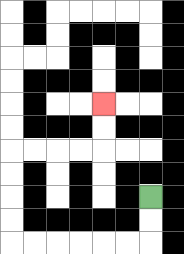{'start': '[6, 8]', 'end': '[4, 4]', 'path_directions': 'D,D,L,L,L,L,L,L,U,U,U,U,R,R,R,R,U,U', 'path_coordinates': '[[6, 8], [6, 9], [6, 10], [5, 10], [4, 10], [3, 10], [2, 10], [1, 10], [0, 10], [0, 9], [0, 8], [0, 7], [0, 6], [1, 6], [2, 6], [3, 6], [4, 6], [4, 5], [4, 4]]'}